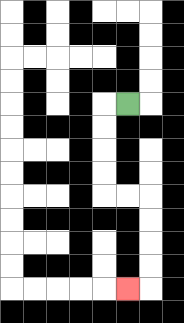{'start': '[5, 4]', 'end': '[5, 12]', 'path_directions': 'L,D,D,D,D,R,R,D,D,D,D,L', 'path_coordinates': '[[5, 4], [4, 4], [4, 5], [4, 6], [4, 7], [4, 8], [5, 8], [6, 8], [6, 9], [6, 10], [6, 11], [6, 12], [5, 12]]'}